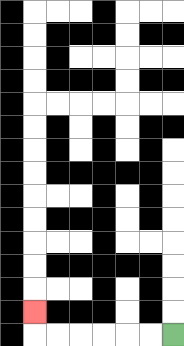{'start': '[7, 14]', 'end': '[1, 13]', 'path_directions': 'L,L,L,L,L,L,U', 'path_coordinates': '[[7, 14], [6, 14], [5, 14], [4, 14], [3, 14], [2, 14], [1, 14], [1, 13]]'}